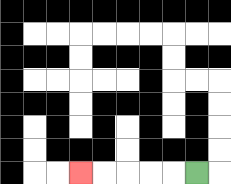{'start': '[8, 7]', 'end': '[3, 7]', 'path_directions': 'L,L,L,L,L', 'path_coordinates': '[[8, 7], [7, 7], [6, 7], [5, 7], [4, 7], [3, 7]]'}